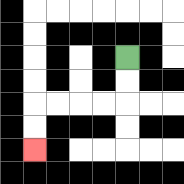{'start': '[5, 2]', 'end': '[1, 6]', 'path_directions': 'D,D,L,L,L,L,D,D', 'path_coordinates': '[[5, 2], [5, 3], [5, 4], [4, 4], [3, 4], [2, 4], [1, 4], [1, 5], [1, 6]]'}